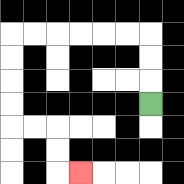{'start': '[6, 4]', 'end': '[3, 7]', 'path_directions': 'U,U,U,L,L,L,L,L,L,D,D,D,D,R,R,D,D,R', 'path_coordinates': '[[6, 4], [6, 3], [6, 2], [6, 1], [5, 1], [4, 1], [3, 1], [2, 1], [1, 1], [0, 1], [0, 2], [0, 3], [0, 4], [0, 5], [1, 5], [2, 5], [2, 6], [2, 7], [3, 7]]'}